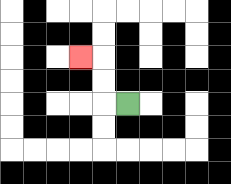{'start': '[5, 4]', 'end': '[3, 2]', 'path_directions': 'L,U,U,L', 'path_coordinates': '[[5, 4], [4, 4], [4, 3], [4, 2], [3, 2]]'}